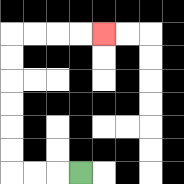{'start': '[3, 7]', 'end': '[4, 1]', 'path_directions': 'L,L,L,U,U,U,U,U,U,R,R,R,R', 'path_coordinates': '[[3, 7], [2, 7], [1, 7], [0, 7], [0, 6], [0, 5], [0, 4], [0, 3], [0, 2], [0, 1], [1, 1], [2, 1], [3, 1], [4, 1]]'}